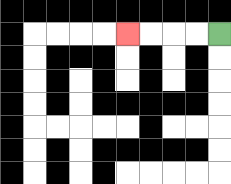{'start': '[9, 1]', 'end': '[5, 1]', 'path_directions': 'L,L,L,L', 'path_coordinates': '[[9, 1], [8, 1], [7, 1], [6, 1], [5, 1]]'}